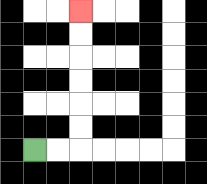{'start': '[1, 6]', 'end': '[3, 0]', 'path_directions': 'R,R,U,U,U,U,U,U', 'path_coordinates': '[[1, 6], [2, 6], [3, 6], [3, 5], [3, 4], [3, 3], [3, 2], [3, 1], [3, 0]]'}